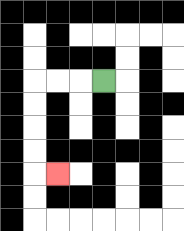{'start': '[4, 3]', 'end': '[2, 7]', 'path_directions': 'L,L,L,D,D,D,D,R', 'path_coordinates': '[[4, 3], [3, 3], [2, 3], [1, 3], [1, 4], [1, 5], [1, 6], [1, 7], [2, 7]]'}